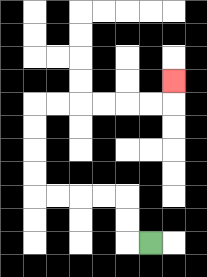{'start': '[6, 10]', 'end': '[7, 3]', 'path_directions': 'L,U,U,L,L,L,L,U,U,U,U,R,R,R,R,R,R,U', 'path_coordinates': '[[6, 10], [5, 10], [5, 9], [5, 8], [4, 8], [3, 8], [2, 8], [1, 8], [1, 7], [1, 6], [1, 5], [1, 4], [2, 4], [3, 4], [4, 4], [5, 4], [6, 4], [7, 4], [7, 3]]'}